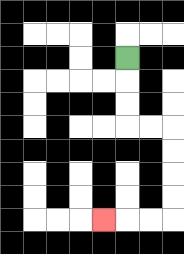{'start': '[5, 2]', 'end': '[4, 9]', 'path_directions': 'D,D,D,R,R,D,D,D,D,L,L,L', 'path_coordinates': '[[5, 2], [5, 3], [5, 4], [5, 5], [6, 5], [7, 5], [7, 6], [7, 7], [7, 8], [7, 9], [6, 9], [5, 9], [4, 9]]'}